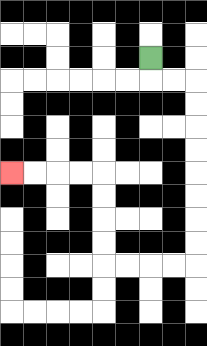{'start': '[6, 2]', 'end': '[0, 7]', 'path_directions': 'D,R,R,D,D,D,D,D,D,D,D,L,L,L,L,U,U,U,U,L,L,L,L', 'path_coordinates': '[[6, 2], [6, 3], [7, 3], [8, 3], [8, 4], [8, 5], [8, 6], [8, 7], [8, 8], [8, 9], [8, 10], [8, 11], [7, 11], [6, 11], [5, 11], [4, 11], [4, 10], [4, 9], [4, 8], [4, 7], [3, 7], [2, 7], [1, 7], [0, 7]]'}